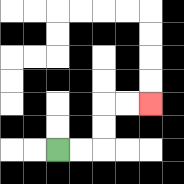{'start': '[2, 6]', 'end': '[6, 4]', 'path_directions': 'R,R,U,U,R,R', 'path_coordinates': '[[2, 6], [3, 6], [4, 6], [4, 5], [4, 4], [5, 4], [6, 4]]'}